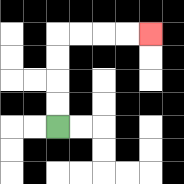{'start': '[2, 5]', 'end': '[6, 1]', 'path_directions': 'U,U,U,U,R,R,R,R', 'path_coordinates': '[[2, 5], [2, 4], [2, 3], [2, 2], [2, 1], [3, 1], [4, 1], [5, 1], [6, 1]]'}